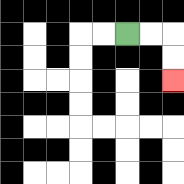{'start': '[5, 1]', 'end': '[7, 3]', 'path_directions': 'R,R,D,D', 'path_coordinates': '[[5, 1], [6, 1], [7, 1], [7, 2], [7, 3]]'}